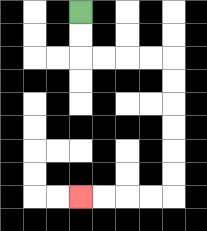{'start': '[3, 0]', 'end': '[3, 8]', 'path_directions': 'D,D,R,R,R,R,D,D,D,D,D,D,L,L,L,L', 'path_coordinates': '[[3, 0], [3, 1], [3, 2], [4, 2], [5, 2], [6, 2], [7, 2], [7, 3], [7, 4], [7, 5], [7, 6], [7, 7], [7, 8], [6, 8], [5, 8], [4, 8], [3, 8]]'}